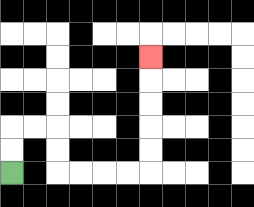{'start': '[0, 7]', 'end': '[6, 2]', 'path_directions': 'U,U,R,R,D,D,R,R,R,R,U,U,U,U,U', 'path_coordinates': '[[0, 7], [0, 6], [0, 5], [1, 5], [2, 5], [2, 6], [2, 7], [3, 7], [4, 7], [5, 7], [6, 7], [6, 6], [6, 5], [6, 4], [6, 3], [6, 2]]'}